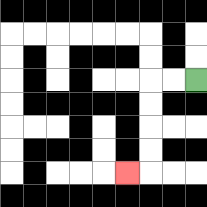{'start': '[8, 3]', 'end': '[5, 7]', 'path_directions': 'L,L,D,D,D,D,L', 'path_coordinates': '[[8, 3], [7, 3], [6, 3], [6, 4], [6, 5], [6, 6], [6, 7], [5, 7]]'}